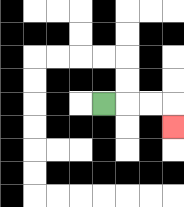{'start': '[4, 4]', 'end': '[7, 5]', 'path_directions': 'R,R,R,D', 'path_coordinates': '[[4, 4], [5, 4], [6, 4], [7, 4], [7, 5]]'}